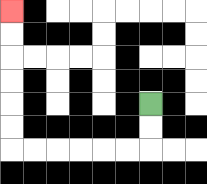{'start': '[6, 4]', 'end': '[0, 0]', 'path_directions': 'D,D,L,L,L,L,L,L,U,U,U,U,U,U', 'path_coordinates': '[[6, 4], [6, 5], [6, 6], [5, 6], [4, 6], [3, 6], [2, 6], [1, 6], [0, 6], [0, 5], [0, 4], [0, 3], [0, 2], [0, 1], [0, 0]]'}